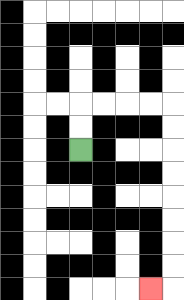{'start': '[3, 6]', 'end': '[6, 12]', 'path_directions': 'U,U,R,R,R,R,D,D,D,D,D,D,D,D,L', 'path_coordinates': '[[3, 6], [3, 5], [3, 4], [4, 4], [5, 4], [6, 4], [7, 4], [7, 5], [7, 6], [7, 7], [7, 8], [7, 9], [7, 10], [7, 11], [7, 12], [6, 12]]'}